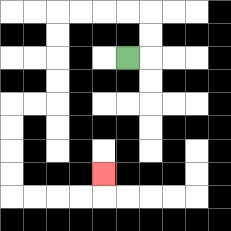{'start': '[5, 2]', 'end': '[4, 7]', 'path_directions': 'R,U,U,L,L,L,L,D,D,D,D,L,L,D,D,D,D,R,R,R,R,U', 'path_coordinates': '[[5, 2], [6, 2], [6, 1], [6, 0], [5, 0], [4, 0], [3, 0], [2, 0], [2, 1], [2, 2], [2, 3], [2, 4], [1, 4], [0, 4], [0, 5], [0, 6], [0, 7], [0, 8], [1, 8], [2, 8], [3, 8], [4, 8], [4, 7]]'}